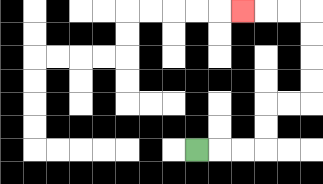{'start': '[8, 6]', 'end': '[10, 0]', 'path_directions': 'R,R,R,U,U,R,R,U,U,U,U,L,L,L', 'path_coordinates': '[[8, 6], [9, 6], [10, 6], [11, 6], [11, 5], [11, 4], [12, 4], [13, 4], [13, 3], [13, 2], [13, 1], [13, 0], [12, 0], [11, 0], [10, 0]]'}